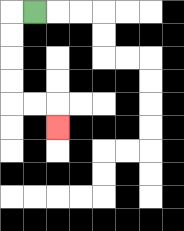{'start': '[1, 0]', 'end': '[2, 5]', 'path_directions': 'L,D,D,D,D,R,R,D', 'path_coordinates': '[[1, 0], [0, 0], [0, 1], [0, 2], [0, 3], [0, 4], [1, 4], [2, 4], [2, 5]]'}